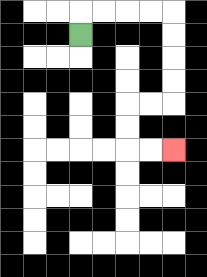{'start': '[3, 1]', 'end': '[7, 6]', 'path_directions': 'U,R,R,R,R,D,D,D,D,L,L,D,D,R,R', 'path_coordinates': '[[3, 1], [3, 0], [4, 0], [5, 0], [6, 0], [7, 0], [7, 1], [7, 2], [7, 3], [7, 4], [6, 4], [5, 4], [5, 5], [5, 6], [6, 6], [7, 6]]'}